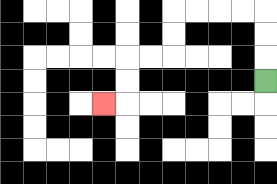{'start': '[11, 3]', 'end': '[4, 4]', 'path_directions': 'U,U,U,L,L,L,L,D,D,L,L,D,D,L', 'path_coordinates': '[[11, 3], [11, 2], [11, 1], [11, 0], [10, 0], [9, 0], [8, 0], [7, 0], [7, 1], [7, 2], [6, 2], [5, 2], [5, 3], [5, 4], [4, 4]]'}